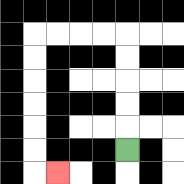{'start': '[5, 6]', 'end': '[2, 7]', 'path_directions': 'U,U,U,U,U,L,L,L,L,D,D,D,D,D,D,R', 'path_coordinates': '[[5, 6], [5, 5], [5, 4], [5, 3], [5, 2], [5, 1], [4, 1], [3, 1], [2, 1], [1, 1], [1, 2], [1, 3], [1, 4], [1, 5], [1, 6], [1, 7], [2, 7]]'}